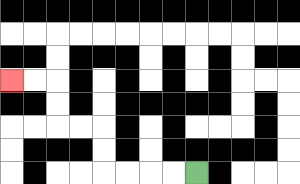{'start': '[8, 7]', 'end': '[0, 3]', 'path_directions': 'L,L,L,L,U,U,L,L,U,U,L,L', 'path_coordinates': '[[8, 7], [7, 7], [6, 7], [5, 7], [4, 7], [4, 6], [4, 5], [3, 5], [2, 5], [2, 4], [2, 3], [1, 3], [0, 3]]'}